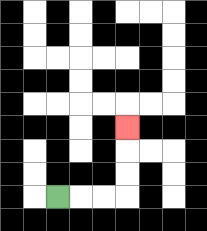{'start': '[2, 8]', 'end': '[5, 5]', 'path_directions': 'R,R,R,U,U,U', 'path_coordinates': '[[2, 8], [3, 8], [4, 8], [5, 8], [5, 7], [5, 6], [5, 5]]'}